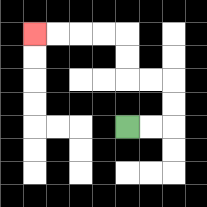{'start': '[5, 5]', 'end': '[1, 1]', 'path_directions': 'R,R,U,U,L,L,U,U,L,L,L,L', 'path_coordinates': '[[5, 5], [6, 5], [7, 5], [7, 4], [7, 3], [6, 3], [5, 3], [5, 2], [5, 1], [4, 1], [3, 1], [2, 1], [1, 1]]'}